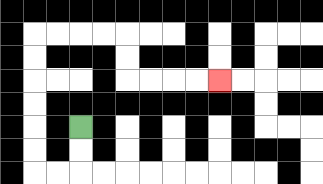{'start': '[3, 5]', 'end': '[9, 3]', 'path_directions': 'D,D,L,L,U,U,U,U,U,U,R,R,R,R,D,D,R,R,R,R', 'path_coordinates': '[[3, 5], [3, 6], [3, 7], [2, 7], [1, 7], [1, 6], [1, 5], [1, 4], [1, 3], [1, 2], [1, 1], [2, 1], [3, 1], [4, 1], [5, 1], [5, 2], [5, 3], [6, 3], [7, 3], [8, 3], [9, 3]]'}